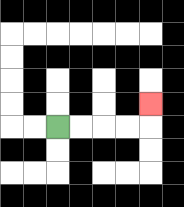{'start': '[2, 5]', 'end': '[6, 4]', 'path_directions': 'R,R,R,R,U', 'path_coordinates': '[[2, 5], [3, 5], [4, 5], [5, 5], [6, 5], [6, 4]]'}